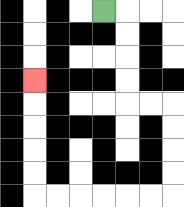{'start': '[4, 0]', 'end': '[1, 3]', 'path_directions': 'R,D,D,D,D,R,R,D,D,D,D,L,L,L,L,L,L,U,U,U,U,U', 'path_coordinates': '[[4, 0], [5, 0], [5, 1], [5, 2], [5, 3], [5, 4], [6, 4], [7, 4], [7, 5], [7, 6], [7, 7], [7, 8], [6, 8], [5, 8], [4, 8], [3, 8], [2, 8], [1, 8], [1, 7], [1, 6], [1, 5], [1, 4], [1, 3]]'}